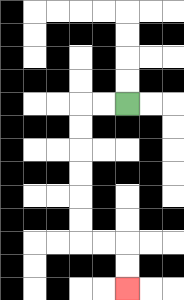{'start': '[5, 4]', 'end': '[5, 12]', 'path_directions': 'L,L,D,D,D,D,D,D,R,R,D,D', 'path_coordinates': '[[5, 4], [4, 4], [3, 4], [3, 5], [3, 6], [3, 7], [3, 8], [3, 9], [3, 10], [4, 10], [5, 10], [5, 11], [5, 12]]'}